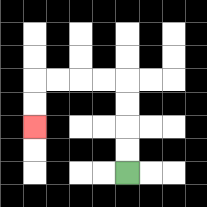{'start': '[5, 7]', 'end': '[1, 5]', 'path_directions': 'U,U,U,U,L,L,L,L,D,D', 'path_coordinates': '[[5, 7], [5, 6], [5, 5], [5, 4], [5, 3], [4, 3], [3, 3], [2, 3], [1, 3], [1, 4], [1, 5]]'}